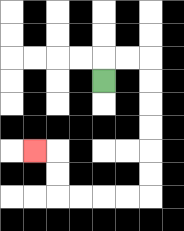{'start': '[4, 3]', 'end': '[1, 6]', 'path_directions': 'U,R,R,D,D,D,D,D,D,L,L,L,L,U,U,L', 'path_coordinates': '[[4, 3], [4, 2], [5, 2], [6, 2], [6, 3], [6, 4], [6, 5], [6, 6], [6, 7], [6, 8], [5, 8], [4, 8], [3, 8], [2, 8], [2, 7], [2, 6], [1, 6]]'}